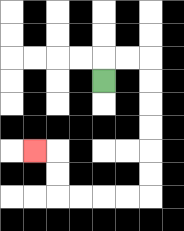{'start': '[4, 3]', 'end': '[1, 6]', 'path_directions': 'U,R,R,D,D,D,D,D,D,L,L,L,L,U,U,L', 'path_coordinates': '[[4, 3], [4, 2], [5, 2], [6, 2], [6, 3], [6, 4], [6, 5], [6, 6], [6, 7], [6, 8], [5, 8], [4, 8], [3, 8], [2, 8], [2, 7], [2, 6], [1, 6]]'}